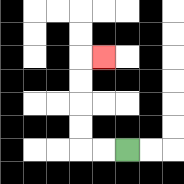{'start': '[5, 6]', 'end': '[4, 2]', 'path_directions': 'L,L,U,U,U,U,R', 'path_coordinates': '[[5, 6], [4, 6], [3, 6], [3, 5], [3, 4], [3, 3], [3, 2], [4, 2]]'}